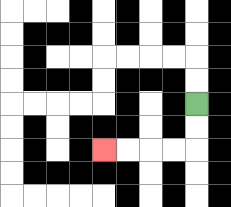{'start': '[8, 4]', 'end': '[4, 6]', 'path_directions': 'D,D,L,L,L,L', 'path_coordinates': '[[8, 4], [8, 5], [8, 6], [7, 6], [6, 6], [5, 6], [4, 6]]'}